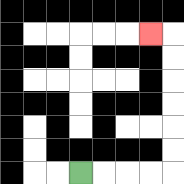{'start': '[3, 7]', 'end': '[6, 1]', 'path_directions': 'R,R,R,R,U,U,U,U,U,U,L', 'path_coordinates': '[[3, 7], [4, 7], [5, 7], [6, 7], [7, 7], [7, 6], [7, 5], [7, 4], [7, 3], [7, 2], [7, 1], [6, 1]]'}